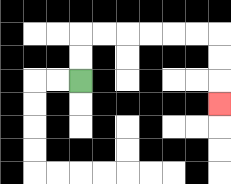{'start': '[3, 3]', 'end': '[9, 4]', 'path_directions': 'U,U,R,R,R,R,R,R,D,D,D', 'path_coordinates': '[[3, 3], [3, 2], [3, 1], [4, 1], [5, 1], [6, 1], [7, 1], [8, 1], [9, 1], [9, 2], [9, 3], [9, 4]]'}